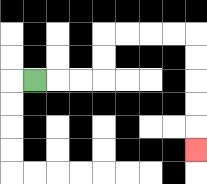{'start': '[1, 3]', 'end': '[8, 6]', 'path_directions': 'R,R,R,U,U,R,R,R,R,D,D,D,D,D', 'path_coordinates': '[[1, 3], [2, 3], [3, 3], [4, 3], [4, 2], [4, 1], [5, 1], [6, 1], [7, 1], [8, 1], [8, 2], [8, 3], [8, 4], [8, 5], [8, 6]]'}